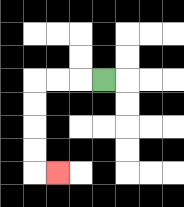{'start': '[4, 3]', 'end': '[2, 7]', 'path_directions': 'L,L,L,D,D,D,D,R', 'path_coordinates': '[[4, 3], [3, 3], [2, 3], [1, 3], [1, 4], [1, 5], [1, 6], [1, 7], [2, 7]]'}